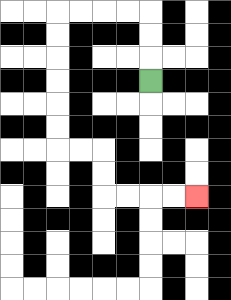{'start': '[6, 3]', 'end': '[8, 8]', 'path_directions': 'U,U,U,L,L,L,L,D,D,D,D,D,D,R,R,D,D,R,R,R,R', 'path_coordinates': '[[6, 3], [6, 2], [6, 1], [6, 0], [5, 0], [4, 0], [3, 0], [2, 0], [2, 1], [2, 2], [2, 3], [2, 4], [2, 5], [2, 6], [3, 6], [4, 6], [4, 7], [4, 8], [5, 8], [6, 8], [7, 8], [8, 8]]'}